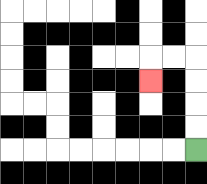{'start': '[8, 6]', 'end': '[6, 3]', 'path_directions': 'U,U,U,U,L,L,D', 'path_coordinates': '[[8, 6], [8, 5], [8, 4], [8, 3], [8, 2], [7, 2], [6, 2], [6, 3]]'}